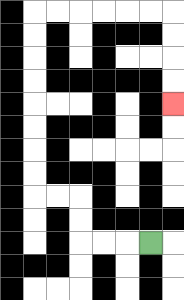{'start': '[6, 10]', 'end': '[7, 4]', 'path_directions': 'L,L,L,U,U,L,L,U,U,U,U,U,U,U,U,R,R,R,R,R,R,D,D,D,D', 'path_coordinates': '[[6, 10], [5, 10], [4, 10], [3, 10], [3, 9], [3, 8], [2, 8], [1, 8], [1, 7], [1, 6], [1, 5], [1, 4], [1, 3], [1, 2], [1, 1], [1, 0], [2, 0], [3, 0], [4, 0], [5, 0], [6, 0], [7, 0], [7, 1], [7, 2], [7, 3], [7, 4]]'}